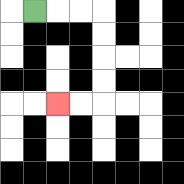{'start': '[1, 0]', 'end': '[2, 4]', 'path_directions': 'R,R,R,D,D,D,D,L,L', 'path_coordinates': '[[1, 0], [2, 0], [3, 0], [4, 0], [4, 1], [4, 2], [4, 3], [4, 4], [3, 4], [2, 4]]'}